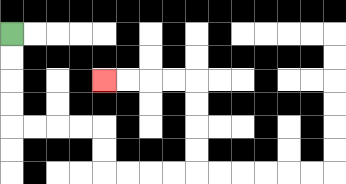{'start': '[0, 1]', 'end': '[4, 3]', 'path_directions': 'D,D,D,D,R,R,R,R,D,D,R,R,R,R,U,U,U,U,L,L,L,L', 'path_coordinates': '[[0, 1], [0, 2], [0, 3], [0, 4], [0, 5], [1, 5], [2, 5], [3, 5], [4, 5], [4, 6], [4, 7], [5, 7], [6, 7], [7, 7], [8, 7], [8, 6], [8, 5], [8, 4], [8, 3], [7, 3], [6, 3], [5, 3], [4, 3]]'}